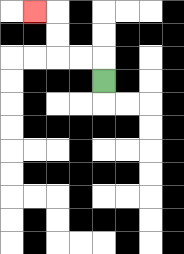{'start': '[4, 3]', 'end': '[1, 0]', 'path_directions': 'U,L,L,U,U,L', 'path_coordinates': '[[4, 3], [4, 2], [3, 2], [2, 2], [2, 1], [2, 0], [1, 0]]'}